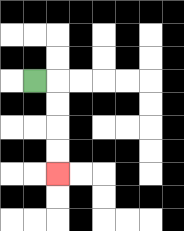{'start': '[1, 3]', 'end': '[2, 7]', 'path_directions': 'R,D,D,D,D', 'path_coordinates': '[[1, 3], [2, 3], [2, 4], [2, 5], [2, 6], [2, 7]]'}